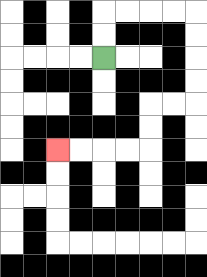{'start': '[4, 2]', 'end': '[2, 6]', 'path_directions': 'U,U,R,R,R,R,D,D,D,D,L,L,D,D,L,L,L,L', 'path_coordinates': '[[4, 2], [4, 1], [4, 0], [5, 0], [6, 0], [7, 0], [8, 0], [8, 1], [8, 2], [8, 3], [8, 4], [7, 4], [6, 4], [6, 5], [6, 6], [5, 6], [4, 6], [3, 6], [2, 6]]'}